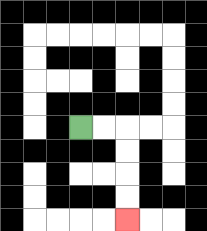{'start': '[3, 5]', 'end': '[5, 9]', 'path_directions': 'R,R,D,D,D,D', 'path_coordinates': '[[3, 5], [4, 5], [5, 5], [5, 6], [5, 7], [5, 8], [5, 9]]'}